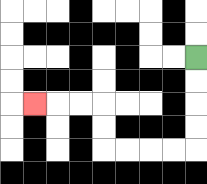{'start': '[8, 2]', 'end': '[1, 4]', 'path_directions': 'D,D,D,D,L,L,L,L,U,U,L,L,L', 'path_coordinates': '[[8, 2], [8, 3], [8, 4], [8, 5], [8, 6], [7, 6], [6, 6], [5, 6], [4, 6], [4, 5], [4, 4], [3, 4], [2, 4], [1, 4]]'}